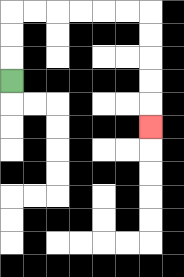{'start': '[0, 3]', 'end': '[6, 5]', 'path_directions': 'U,U,U,R,R,R,R,R,R,D,D,D,D,D', 'path_coordinates': '[[0, 3], [0, 2], [0, 1], [0, 0], [1, 0], [2, 0], [3, 0], [4, 0], [5, 0], [6, 0], [6, 1], [6, 2], [6, 3], [6, 4], [6, 5]]'}